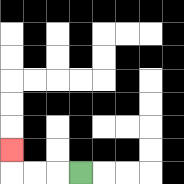{'start': '[3, 7]', 'end': '[0, 6]', 'path_directions': 'L,L,L,U', 'path_coordinates': '[[3, 7], [2, 7], [1, 7], [0, 7], [0, 6]]'}